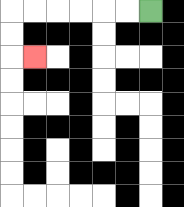{'start': '[6, 0]', 'end': '[1, 2]', 'path_directions': 'L,L,L,L,L,L,D,D,R', 'path_coordinates': '[[6, 0], [5, 0], [4, 0], [3, 0], [2, 0], [1, 0], [0, 0], [0, 1], [0, 2], [1, 2]]'}